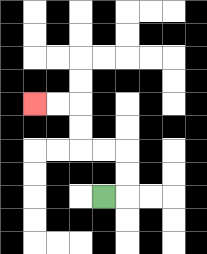{'start': '[4, 8]', 'end': '[1, 4]', 'path_directions': 'R,U,U,L,L,U,U,L,L', 'path_coordinates': '[[4, 8], [5, 8], [5, 7], [5, 6], [4, 6], [3, 6], [3, 5], [3, 4], [2, 4], [1, 4]]'}